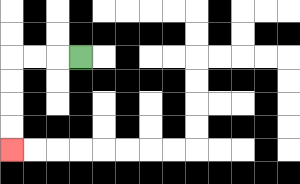{'start': '[3, 2]', 'end': '[0, 6]', 'path_directions': 'L,L,L,D,D,D,D', 'path_coordinates': '[[3, 2], [2, 2], [1, 2], [0, 2], [0, 3], [0, 4], [0, 5], [0, 6]]'}